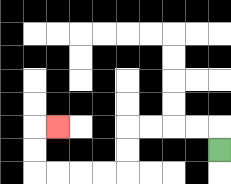{'start': '[9, 6]', 'end': '[2, 5]', 'path_directions': 'U,L,L,L,L,D,D,L,L,L,L,U,U,R', 'path_coordinates': '[[9, 6], [9, 5], [8, 5], [7, 5], [6, 5], [5, 5], [5, 6], [5, 7], [4, 7], [3, 7], [2, 7], [1, 7], [1, 6], [1, 5], [2, 5]]'}